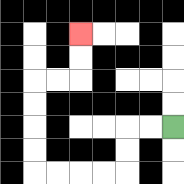{'start': '[7, 5]', 'end': '[3, 1]', 'path_directions': 'L,L,D,D,L,L,L,L,U,U,U,U,R,R,U,U', 'path_coordinates': '[[7, 5], [6, 5], [5, 5], [5, 6], [5, 7], [4, 7], [3, 7], [2, 7], [1, 7], [1, 6], [1, 5], [1, 4], [1, 3], [2, 3], [3, 3], [3, 2], [3, 1]]'}